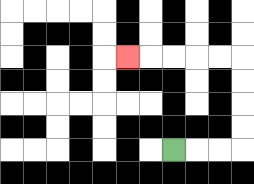{'start': '[7, 6]', 'end': '[5, 2]', 'path_directions': 'R,R,R,U,U,U,U,L,L,L,L,L', 'path_coordinates': '[[7, 6], [8, 6], [9, 6], [10, 6], [10, 5], [10, 4], [10, 3], [10, 2], [9, 2], [8, 2], [7, 2], [6, 2], [5, 2]]'}